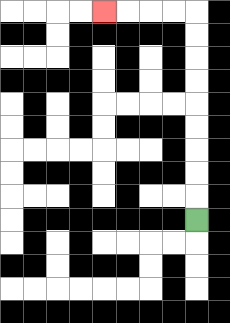{'start': '[8, 9]', 'end': '[4, 0]', 'path_directions': 'U,U,U,U,U,U,U,U,U,L,L,L,L', 'path_coordinates': '[[8, 9], [8, 8], [8, 7], [8, 6], [8, 5], [8, 4], [8, 3], [8, 2], [8, 1], [8, 0], [7, 0], [6, 0], [5, 0], [4, 0]]'}